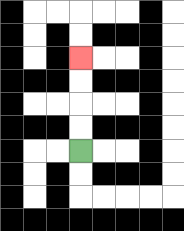{'start': '[3, 6]', 'end': '[3, 2]', 'path_directions': 'U,U,U,U', 'path_coordinates': '[[3, 6], [3, 5], [3, 4], [3, 3], [3, 2]]'}